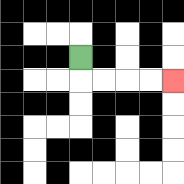{'start': '[3, 2]', 'end': '[7, 3]', 'path_directions': 'D,R,R,R,R', 'path_coordinates': '[[3, 2], [3, 3], [4, 3], [5, 3], [6, 3], [7, 3]]'}